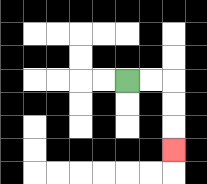{'start': '[5, 3]', 'end': '[7, 6]', 'path_directions': 'R,R,D,D,D', 'path_coordinates': '[[5, 3], [6, 3], [7, 3], [7, 4], [7, 5], [7, 6]]'}